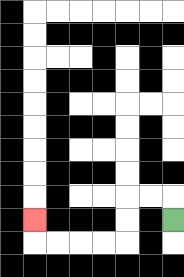{'start': '[7, 9]', 'end': '[1, 9]', 'path_directions': 'U,L,L,D,D,L,L,L,L,U', 'path_coordinates': '[[7, 9], [7, 8], [6, 8], [5, 8], [5, 9], [5, 10], [4, 10], [3, 10], [2, 10], [1, 10], [1, 9]]'}